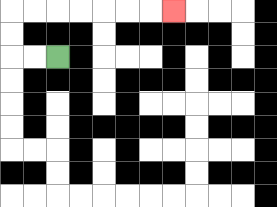{'start': '[2, 2]', 'end': '[7, 0]', 'path_directions': 'L,L,U,U,R,R,R,R,R,R,R', 'path_coordinates': '[[2, 2], [1, 2], [0, 2], [0, 1], [0, 0], [1, 0], [2, 0], [3, 0], [4, 0], [5, 0], [6, 0], [7, 0]]'}